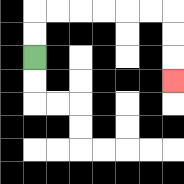{'start': '[1, 2]', 'end': '[7, 3]', 'path_directions': 'U,U,R,R,R,R,R,R,D,D,D', 'path_coordinates': '[[1, 2], [1, 1], [1, 0], [2, 0], [3, 0], [4, 0], [5, 0], [6, 0], [7, 0], [7, 1], [7, 2], [7, 3]]'}